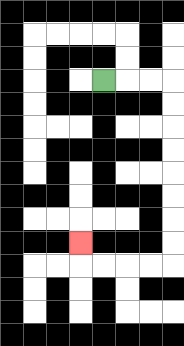{'start': '[4, 3]', 'end': '[3, 10]', 'path_directions': 'R,R,R,D,D,D,D,D,D,D,D,L,L,L,L,U', 'path_coordinates': '[[4, 3], [5, 3], [6, 3], [7, 3], [7, 4], [7, 5], [7, 6], [7, 7], [7, 8], [7, 9], [7, 10], [7, 11], [6, 11], [5, 11], [4, 11], [3, 11], [3, 10]]'}